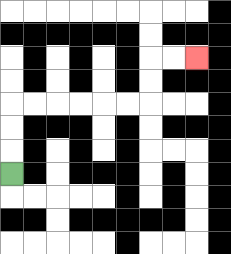{'start': '[0, 7]', 'end': '[8, 2]', 'path_directions': 'U,U,U,R,R,R,R,R,R,U,U,R,R', 'path_coordinates': '[[0, 7], [0, 6], [0, 5], [0, 4], [1, 4], [2, 4], [3, 4], [4, 4], [5, 4], [6, 4], [6, 3], [6, 2], [7, 2], [8, 2]]'}